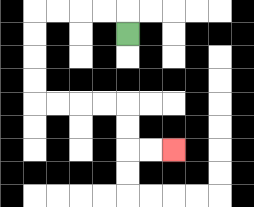{'start': '[5, 1]', 'end': '[7, 6]', 'path_directions': 'U,L,L,L,L,D,D,D,D,R,R,R,R,D,D,R,R', 'path_coordinates': '[[5, 1], [5, 0], [4, 0], [3, 0], [2, 0], [1, 0], [1, 1], [1, 2], [1, 3], [1, 4], [2, 4], [3, 4], [4, 4], [5, 4], [5, 5], [5, 6], [6, 6], [7, 6]]'}